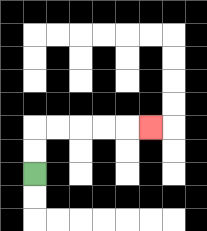{'start': '[1, 7]', 'end': '[6, 5]', 'path_directions': 'U,U,R,R,R,R,R', 'path_coordinates': '[[1, 7], [1, 6], [1, 5], [2, 5], [3, 5], [4, 5], [5, 5], [6, 5]]'}